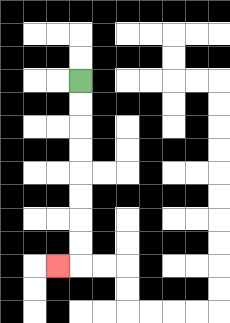{'start': '[3, 3]', 'end': '[2, 11]', 'path_directions': 'D,D,D,D,D,D,D,D,L', 'path_coordinates': '[[3, 3], [3, 4], [3, 5], [3, 6], [3, 7], [3, 8], [3, 9], [3, 10], [3, 11], [2, 11]]'}